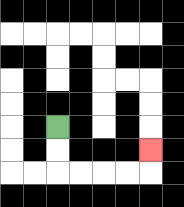{'start': '[2, 5]', 'end': '[6, 6]', 'path_directions': 'D,D,R,R,R,R,U', 'path_coordinates': '[[2, 5], [2, 6], [2, 7], [3, 7], [4, 7], [5, 7], [6, 7], [6, 6]]'}